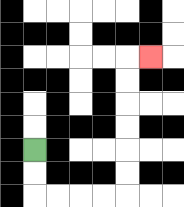{'start': '[1, 6]', 'end': '[6, 2]', 'path_directions': 'D,D,R,R,R,R,U,U,U,U,U,U,R', 'path_coordinates': '[[1, 6], [1, 7], [1, 8], [2, 8], [3, 8], [4, 8], [5, 8], [5, 7], [5, 6], [5, 5], [5, 4], [5, 3], [5, 2], [6, 2]]'}